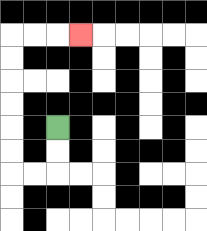{'start': '[2, 5]', 'end': '[3, 1]', 'path_directions': 'D,D,L,L,U,U,U,U,U,U,R,R,R', 'path_coordinates': '[[2, 5], [2, 6], [2, 7], [1, 7], [0, 7], [0, 6], [0, 5], [0, 4], [0, 3], [0, 2], [0, 1], [1, 1], [2, 1], [3, 1]]'}